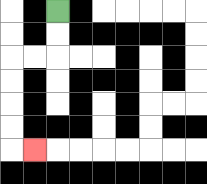{'start': '[2, 0]', 'end': '[1, 6]', 'path_directions': 'D,D,L,L,D,D,D,D,R', 'path_coordinates': '[[2, 0], [2, 1], [2, 2], [1, 2], [0, 2], [0, 3], [0, 4], [0, 5], [0, 6], [1, 6]]'}